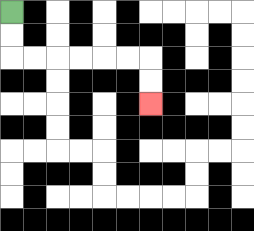{'start': '[0, 0]', 'end': '[6, 4]', 'path_directions': 'D,D,R,R,R,R,R,R,D,D', 'path_coordinates': '[[0, 0], [0, 1], [0, 2], [1, 2], [2, 2], [3, 2], [4, 2], [5, 2], [6, 2], [6, 3], [6, 4]]'}